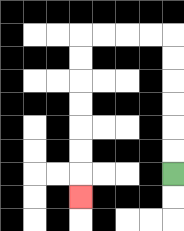{'start': '[7, 7]', 'end': '[3, 8]', 'path_directions': 'U,U,U,U,U,U,L,L,L,L,D,D,D,D,D,D,D', 'path_coordinates': '[[7, 7], [7, 6], [7, 5], [7, 4], [7, 3], [7, 2], [7, 1], [6, 1], [5, 1], [4, 1], [3, 1], [3, 2], [3, 3], [3, 4], [3, 5], [3, 6], [3, 7], [3, 8]]'}